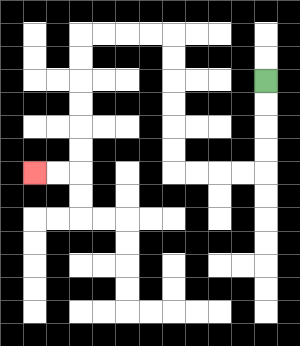{'start': '[11, 3]', 'end': '[1, 7]', 'path_directions': 'D,D,D,D,L,L,L,L,U,U,U,U,U,U,L,L,L,L,D,D,D,D,D,D,L,L', 'path_coordinates': '[[11, 3], [11, 4], [11, 5], [11, 6], [11, 7], [10, 7], [9, 7], [8, 7], [7, 7], [7, 6], [7, 5], [7, 4], [7, 3], [7, 2], [7, 1], [6, 1], [5, 1], [4, 1], [3, 1], [3, 2], [3, 3], [3, 4], [3, 5], [3, 6], [3, 7], [2, 7], [1, 7]]'}